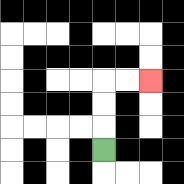{'start': '[4, 6]', 'end': '[6, 3]', 'path_directions': 'U,U,U,R,R', 'path_coordinates': '[[4, 6], [4, 5], [4, 4], [4, 3], [5, 3], [6, 3]]'}